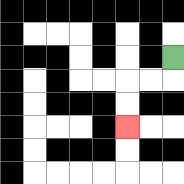{'start': '[7, 2]', 'end': '[5, 5]', 'path_directions': 'D,L,L,D,D', 'path_coordinates': '[[7, 2], [7, 3], [6, 3], [5, 3], [5, 4], [5, 5]]'}